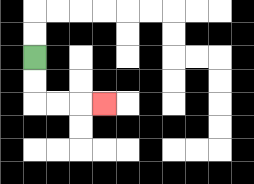{'start': '[1, 2]', 'end': '[4, 4]', 'path_directions': 'D,D,R,R,R', 'path_coordinates': '[[1, 2], [1, 3], [1, 4], [2, 4], [3, 4], [4, 4]]'}